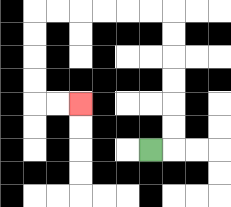{'start': '[6, 6]', 'end': '[3, 4]', 'path_directions': 'R,U,U,U,U,U,U,L,L,L,L,L,L,D,D,D,D,R,R', 'path_coordinates': '[[6, 6], [7, 6], [7, 5], [7, 4], [7, 3], [7, 2], [7, 1], [7, 0], [6, 0], [5, 0], [4, 0], [3, 0], [2, 0], [1, 0], [1, 1], [1, 2], [1, 3], [1, 4], [2, 4], [3, 4]]'}